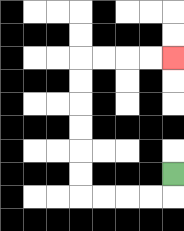{'start': '[7, 7]', 'end': '[7, 2]', 'path_directions': 'D,L,L,L,L,U,U,U,U,U,U,R,R,R,R', 'path_coordinates': '[[7, 7], [7, 8], [6, 8], [5, 8], [4, 8], [3, 8], [3, 7], [3, 6], [3, 5], [3, 4], [3, 3], [3, 2], [4, 2], [5, 2], [6, 2], [7, 2]]'}